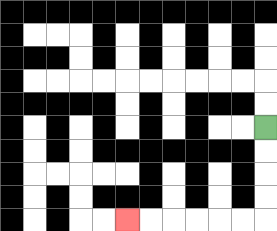{'start': '[11, 5]', 'end': '[5, 9]', 'path_directions': 'D,D,D,D,L,L,L,L,L,L', 'path_coordinates': '[[11, 5], [11, 6], [11, 7], [11, 8], [11, 9], [10, 9], [9, 9], [8, 9], [7, 9], [6, 9], [5, 9]]'}